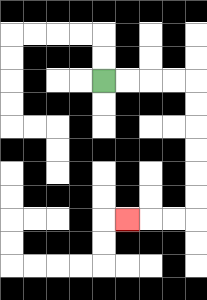{'start': '[4, 3]', 'end': '[5, 9]', 'path_directions': 'R,R,R,R,D,D,D,D,D,D,L,L,L', 'path_coordinates': '[[4, 3], [5, 3], [6, 3], [7, 3], [8, 3], [8, 4], [8, 5], [8, 6], [8, 7], [8, 8], [8, 9], [7, 9], [6, 9], [5, 9]]'}